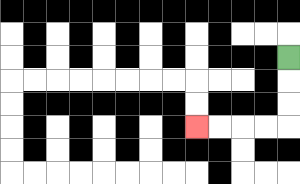{'start': '[12, 2]', 'end': '[8, 5]', 'path_directions': 'D,D,D,L,L,L,L', 'path_coordinates': '[[12, 2], [12, 3], [12, 4], [12, 5], [11, 5], [10, 5], [9, 5], [8, 5]]'}